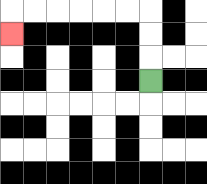{'start': '[6, 3]', 'end': '[0, 1]', 'path_directions': 'U,U,U,L,L,L,L,L,L,D', 'path_coordinates': '[[6, 3], [6, 2], [6, 1], [6, 0], [5, 0], [4, 0], [3, 0], [2, 0], [1, 0], [0, 0], [0, 1]]'}